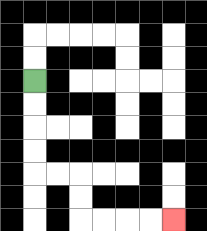{'start': '[1, 3]', 'end': '[7, 9]', 'path_directions': 'D,D,D,D,R,R,D,D,R,R,R,R', 'path_coordinates': '[[1, 3], [1, 4], [1, 5], [1, 6], [1, 7], [2, 7], [3, 7], [3, 8], [3, 9], [4, 9], [5, 9], [6, 9], [7, 9]]'}